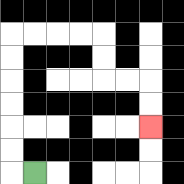{'start': '[1, 7]', 'end': '[6, 5]', 'path_directions': 'L,U,U,U,U,U,U,R,R,R,R,D,D,R,R,D,D', 'path_coordinates': '[[1, 7], [0, 7], [0, 6], [0, 5], [0, 4], [0, 3], [0, 2], [0, 1], [1, 1], [2, 1], [3, 1], [4, 1], [4, 2], [4, 3], [5, 3], [6, 3], [6, 4], [6, 5]]'}